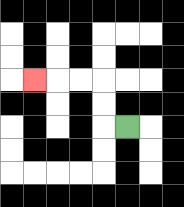{'start': '[5, 5]', 'end': '[1, 3]', 'path_directions': 'L,U,U,L,L,L', 'path_coordinates': '[[5, 5], [4, 5], [4, 4], [4, 3], [3, 3], [2, 3], [1, 3]]'}